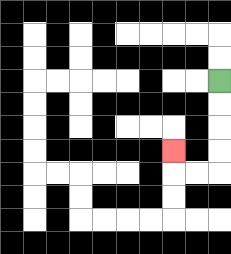{'start': '[9, 3]', 'end': '[7, 6]', 'path_directions': 'D,D,D,D,L,L,U', 'path_coordinates': '[[9, 3], [9, 4], [9, 5], [9, 6], [9, 7], [8, 7], [7, 7], [7, 6]]'}